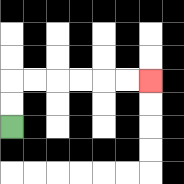{'start': '[0, 5]', 'end': '[6, 3]', 'path_directions': 'U,U,R,R,R,R,R,R', 'path_coordinates': '[[0, 5], [0, 4], [0, 3], [1, 3], [2, 3], [3, 3], [4, 3], [5, 3], [6, 3]]'}